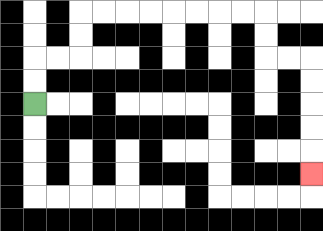{'start': '[1, 4]', 'end': '[13, 7]', 'path_directions': 'U,U,R,R,U,U,R,R,R,R,R,R,R,R,D,D,R,R,D,D,D,D,D', 'path_coordinates': '[[1, 4], [1, 3], [1, 2], [2, 2], [3, 2], [3, 1], [3, 0], [4, 0], [5, 0], [6, 0], [7, 0], [8, 0], [9, 0], [10, 0], [11, 0], [11, 1], [11, 2], [12, 2], [13, 2], [13, 3], [13, 4], [13, 5], [13, 6], [13, 7]]'}